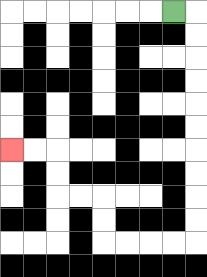{'start': '[7, 0]', 'end': '[0, 6]', 'path_directions': 'R,D,D,D,D,D,D,D,D,D,D,L,L,L,L,U,U,L,L,U,U,L,L', 'path_coordinates': '[[7, 0], [8, 0], [8, 1], [8, 2], [8, 3], [8, 4], [8, 5], [8, 6], [8, 7], [8, 8], [8, 9], [8, 10], [7, 10], [6, 10], [5, 10], [4, 10], [4, 9], [4, 8], [3, 8], [2, 8], [2, 7], [2, 6], [1, 6], [0, 6]]'}